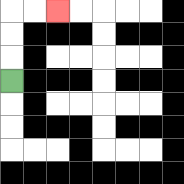{'start': '[0, 3]', 'end': '[2, 0]', 'path_directions': 'U,U,U,R,R', 'path_coordinates': '[[0, 3], [0, 2], [0, 1], [0, 0], [1, 0], [2, 0]]'}